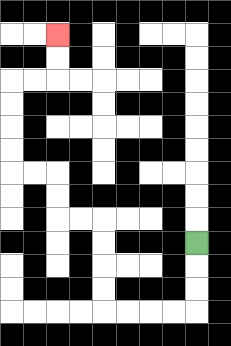{'start': '[8, 10]', 'end': '[2, 1]', 'path_directions': 'D,D,D,L,L,L,L,U,U,U,U,L,L,U,U,L,L,U,U,U,U,R,R,U,U', 'path_coordinates': '[[8, 10], [8, 11], [8, 12], [8, 13], [7, 13], [6, 13], [5, 13], [4, 13], [4, 12], [4, 11], [4, 10], [4, 9], [3, 9], [2, 9], [2, 8], [2, 7], [1, 7], [0, 7], [0, 6], [0, 5], [0, 4], [0, 3], [1, 3], [2, 3], [2, 2], [2, 1]]'}